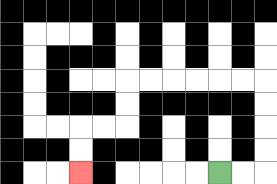{'start': '[9, 7]', 'end': '[3, 7]', 'path_directions': 'R,R,U,U,U,U,L,L,L,L,L,L,D,D,L,L,D,D', 'path_coordinates': '[[9, 7], [10, 7], [11, 7], [11, 6], [11, 5], [11, 4], [11, 3], [10, 3], [9, 3], [8, 3], [7, 3], [6, 3], [5, 3], [5, 4], [5, 5], [4, 5], [3, 5], [3, 6], [3, 7]]'}